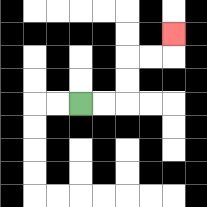{'start': '[3, 4]', 'end': '[7, 1]', 'path_directions': 'R,R,U,U,R,R,U', 'path_coordinates': '[[3, 4], [4, 4], [5, 4], [5, 3], [5, 2], [6, 2], [7, 2], [7, 1]]'}